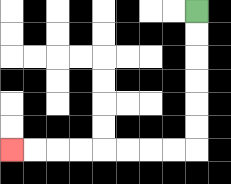{'start': '[8, 0]', 'end': '[0, 6]', 'path_directions': 'D,D,D,D,D,D,L,L,L,L,L,L,L,L', 'path_coordinates': '[[8, 0], [8, 1], [8, 2], [8, 3], [8, 4], [8, 5], [8, 6], [7, 6], [6, 6], [5, 6], [4, 6], [3, 6], [2, 6], [1, 6], [0, 6]]'}